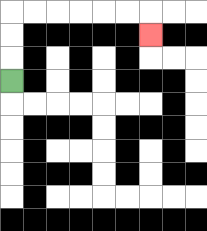{'start': '[0, 3]', 'end': '[6, 1]', 'path_directions': 'U,U,U,R,R,R,R,R,R,D', 'path_coordinates': '[[0, 3], [0, 2], [0, 1], [0, 0], [1, 0], [2, 0], [3, 0], [4, 0], [5, 0], [6, 0], [6, 1]]'}